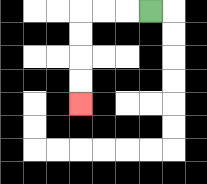{'start': '[6, 0]', 'end': '[3, 4]', 'path_directions': 'L,L,L,D,D,D,D', 'path_coordinates': '[[6, 0], [5, 0], [4, 0], [3, 0], [3, 1], [3, 2], [3, 3], [3, 4]]'}